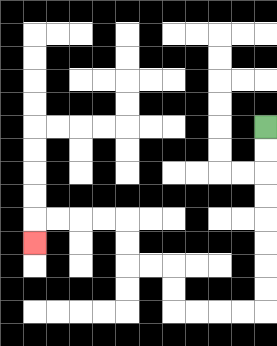{'start': '[11, 5]', 'end': '[1, 10]', 'path_directions': 'D,D,D,D,D,D,D,D,L,L,L,L,U,U,L,L,U,U,L,L,L,L,D', 'path_coordinates': '[[11, 5], [11, 6], [11, 7], [11, 8], [11, 9], [11, 10], [11, 11], [11, 12], [11, 13], [10, 13], [9, 13], [8, 13], [7, 13], [7, 12], [7, 11], [6, 11], [5, 11], [5, 10], [5, 9], [4, 9], [3, 9], [2, 9], [1, 9], [1, 10]]'}